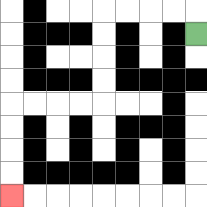{'start': '[8, 1]', 'end': '[0, 8]', 'path_directions': 'U,L,L,L,L,D,D,D,D,L,L,L,L,D,D,D,D', 'path_coordinates': '[[8, 1], [8, 0], [7, 0], [6, 0], [5, 0], [4, 0], [4, 1], [4, 2], [4, 3], [4, 4], [3, 4], [2, 4], [1, 4], [0, 4], [0, 5], [0, 6], [0, 7], [0, 8]]'}